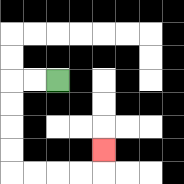{'start': '[2, 3]', 'end': '[4, 6]', 'path_directions': 'L,L,D,D,D,D,R,R,R,R,U', 'path_coordinates': '[[2, 3], [1, 3], [0, 3], [0, 4], [0, 5], [0, 6], [0, 7], [1, 7], [2, 7], [3, 7], [4, 7], [4, 6]]'}